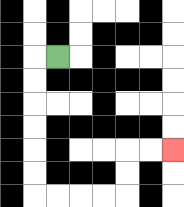{'start': '[2, 2]', 'end': '[7, 6]', 'path_directions': 'L,D,D,D,D,D,D,R,R,R,R,U,U,R,R', 'path_coordinates': '[[2, 2], [1, 2], [1, 3], [1, 4], [1, 5], [1, 6], [1, 7], [1, 8], [2, 8], [3, 8], [4, 8], [5, 8], [5, 7], [5, 6], [6, 6], [7, 6]]'}